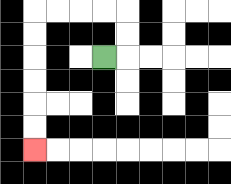{'start': '[4, 2]', 'end': '[1, 6]', 'path_directions': 'R,U,U,L,L,L,L,D,D,D,D,D,D', 'path_coordinates': '[[4, 2], [5, 2], [5, 1], [5, 0], [4, 0], [3, 0], [2, 0], [1, 0], [1, 1], [1, 2], [1, 3], [1, 4], [1, 5], [1, 6]]'}